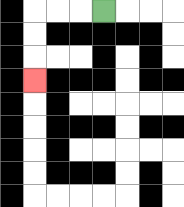{'start': '[4, 0]', 'end': '[1, 3]', 'path_directions': 'L,L,L,D,D,D', 'path_coordinates': '[[4, 0], [3, 0], [2, 0], [1, 0], [1, 1], [1, 2], [1, 3]]'}